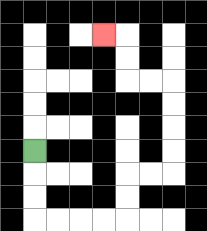{'start': '[1, 6]', 'end': '[4, 1]', 'path_directions': 'D,D,D,R,R,R,R,U,U,R,R,U,U,U,U,L,L,U,U,L', 'path_coordinates': '[[1, 6], [1, 7], [1, 8], [1, 9], [2, 9], [3, 9], [4, 9], [5, 9], [5, 8], [5, 7], [6, 7], [7, 7], [7, 6], [7, 5], [7, 4], [7, 3], [6, 3], [5, 3], [5, 2], [5, 1], [4, 1]]'}